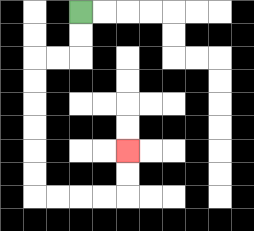{'start': '[3, 0]', 'end': '[5, 6]', 'path_directions': 'D,D,L,L,D,D,D,D,D,D,R,R,R,R,U,U', 'path_coordinates': '[[3, 0], [3, 1], [3, 2], [2, 2], [1, 2], [1, 3], [1, 4], [1, 5], [1, 6], [1, 7], [1, 8], [2, 8], [3, 8], [4, 8], [5, 8], [5, 7], [5, 6]]'}